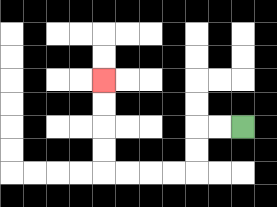{'start': '[10, 5]', 'end': '[4, 3]', 'path_directions': 'L,L,D,D,L,L,L,L,U,U,U,U', 'path_coordinates': '[[10, 5], [9, 5], [8, 5], [8, 6], [8, 7], [7, 7], [6, 7], [5, 7], [4, 7], [4, 6], [4, 5], [4, 4], [4, 3]]'}